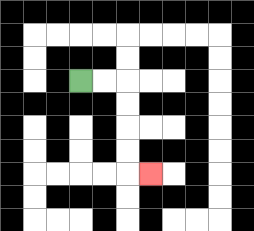{'start': '[3, 3]', 'end': '[6, 7]', 'path_directions': 'R,R,D,D,D,D,R', 'path_coordinates': '[[3, 3], [4, 3], [5, 3], [5, 4], [5, 5], [5, 6], [5, 7], [6, 7]]'}